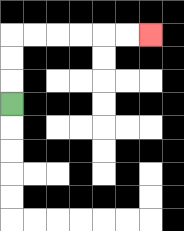{'start': '[0, 4]', 'end': '[6, 1]', 'path_directions': 'U,U,U,R,R,R,R,R,R', 'path_coordinates': '[[0, 4], [0, 3], [0, 2], [0, 1], [1, 1], [2, 1], [3, 1], [4, 1], [5, 1], [6, 1]]'}